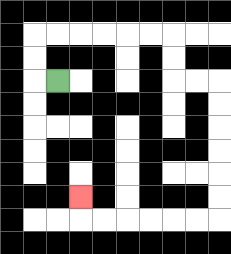{'start': '[2, 3]', 'end': '[3, 8]', 'path_directions': 'L,U,U,R,R,R,R,R,R,D,D,R,R,D,D,D,D,D,D,L,L,L,L,L,L,U', 'path_coordinates': '[[2, 3], [1, 3], [1, 2], [1, 1], [2, 1], [3, 1], [4, 1], [5, 1], [6, 1], [7, 1], [7, 2], [7, 3], [8, 3], [9, 3], [9, 4], [9, 5], [9, 6], [9, 7], [9, 8], [9, 9], [8, 9], [7, 9], [6, 9], [5, 9], [4, 9], [3, 9], [3, 8]]'}